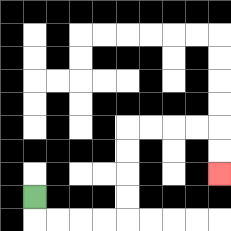{'start': '[1, 8]', 'end': '[9, 7]', 'path_directions': 'D,R,R,R,R,U,U,U,U,R,R,R,R,D,D', 'path_coordinates': '[[1, 8], [1, 9], [2, 9], [3, 9], [4, 9], [5, 9], [5, 8], [5, 7], [5, 6], [5, 5], [6, 5], [7, 5], [8, 5], [9, 5], [9, 6], [9, 7]]'}